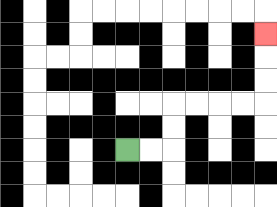{'start': '[5, 6]', 'end': '[11, 1]', 'path_directions': 'R,R,U,U,R,R,R,R,U,U,U', 'path_coordinates': '[[5, 6], [6, 6], [7, 6], [7, 5], [7, 4], [8, 4], [9, 4], [10, 4], [11, 4], [11, 3], [11, 2], [11, 1]]'}